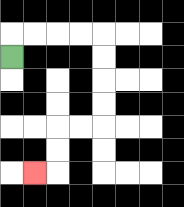{'start': '[0, 2]', 'end': '[1, 7]', 'path_directions': 'U,R,R,R,R,D,D,D,D,L,L,D,D,L', 'path_coordinates': '[[0, 2], [0, 1], [1, 1], [2, 1], [3, 1], [4, 1], [4, 2], [4, 3], [4, 4], [4, 5], [3, 5], [2, 5], [2, 6], [2, 7], [1, 7]]'}